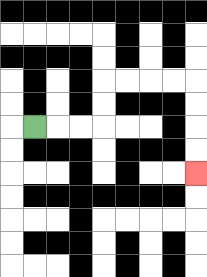{'start': '[1, 5]', 'end': '[8, 7]', 'path_directions': 'R,R,R,U,U,R,R,R,R,D,D,D,D', 'path_coordinates': '[[1, 5], [2, 5], [3, 5], [4, 5], [4, 4], [4, 3], [5, 3], [6, 3], [7, 3], [8, 3], [8, 4], [8, 5], [8, 6], [8, 7]]'}